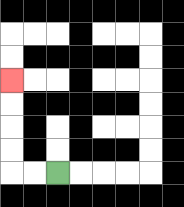{'start': '[2, 7]', 'end': '[0, 3]', 'path_directions': 'L,L,U,U,U,U', 'path_coordinates': '[[2, 7], [1, 7], [0, 7], [0, 6], [0, 5], [0, 4], [0, 3]]'}